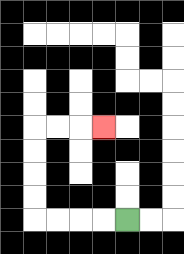{'start': '[5, 9]', 'end': '[4, 5]', 'path_directions': 'L,L,L,L,U,U,U,U,R,R,R', 'path_coordinates': '[[5, 9], [4, 9], [3, 9], [2, 9], [1, 9], [1, 8], [1, 7], [1, 6], [1, 5], [2, 5], [3, 5], [4, 5]]'}